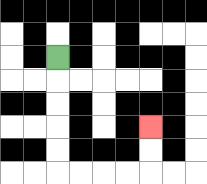{'start': '[2, 2]', 'end': '[6, 5]', 'path_directions': 'D,D,D,D,D,R,R,R,R,U,U', 'path_coordinates': '[[2, 2], [2, 3], [2, 4], [2, 5], [2, 6], [2, 7], [3, 7], [4, 7], [5, 7], [6, 7], [6, 6], [6, 5]]'}